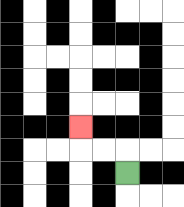{'start': '[5, 7]', 'end': '[3, 5]', 'path_directions': 'U,L,L,U', 'path_coordinates': '[[5, 7], [5, 6], [4, 6], [3, 6], [3, 5]]'}